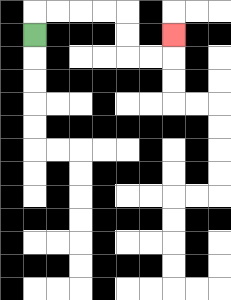{'start': '[1, 1]', 'end': '[7, 1]', 'path_directions': 'U,R,R,R,R,D,D,R,R,U', 'path_coordinates': '[[1, 1], [1, 0], [2, 0], [3, 0], [4, 0], [5, 0], [5, 1], [5, 2], [6, 2], [7, 2], [7, 1]]'}